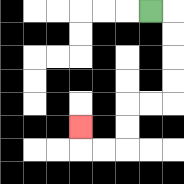{'start': '[6, 0]', 'end': '[3, 5]', 'path_directions': 'R,D,D,D,D,L,L,D,D,L,L,U', 'path_coordinates': '[[6, 0], [7, 0], [7, 1], [7, 2], [7, 3], [7, 4], [6, 4], [5, 4], [5, 5], [5, 6], [4, 6], [3, 6], [3, 5]]'}